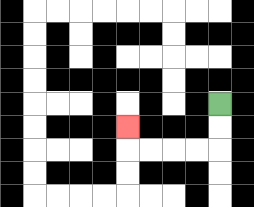{'start': '[9, 4]', 'end': '[5, 5]', 'path_directions': 'D,D,L,L,L,L,U', 'path_coordinates': '[[9, 4], [9, 5], [9, 6], [8, 6], [7, 6], [6, 6], [5, 6], [5, 5]]'}